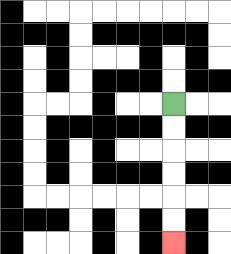{'start': '[7, 4]', 'end': '[7, 10]', 'path_directions': 'D,D,D,D,D,D', 'path_coordinates': '[[7, 4], [7, 5], [7, 6], [7, 7], [7, 8], [7, 9], [7, 10]]'}